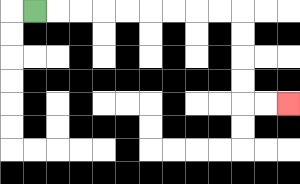{'start': '[1, 0]', 'end': '[12, 4]', 'path_directions': 'R,R,R,R,R,R,R,R,R,D,D,D,D,R,R', 'path_coordinates': '[[1, 0], [2, 0], [3, 0], [4, 0], [5, 0], [6, 0], [7, 0], [8, 0], [9, 0], [10, 0], [10, 1], [10, 2], [10, 3], [10, 4], [11, 4], [12, 4]]'}